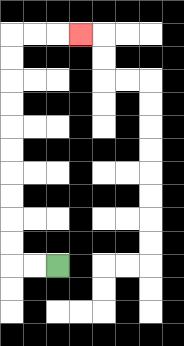{'start': '[2, 11]', 'end': '[3, 1]', 'path_directions': 'L,L,U,U,U,U,U,U,U,U,U,U,R,R,R', 'path_coordinates': '[[2, 11], [1, 11], [0, 11], [0, 10], [0, 9], [0, 8], [0, 7], [0, 6], [0, 5], [0, 4], [0, 3], [0, 2], [0, 1], [1, 1], [2, 1], [3, 1]]'}